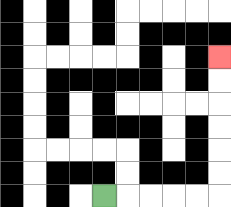{'start': '[4, 8]', 'end': '[9, 2]', 'path_directions': 'R,R,R,R,R,U,U,U,U,U,U', 'path_coordinates': '[[4, 8], [5, 8], [6, 8], [7, 8], [8, 8], [9, 8], [9, 7], [9, 6], [9, 5], [9, 4], [9, 3], [9, 2]]'}